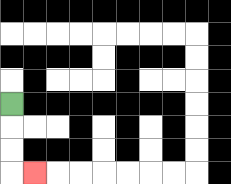{'start': '[0, 4]', 'end': '[1, 7]', 'path_directions': 'D,D,D,R', 'path_coordinates': '[[0, 4], [0, 5], [0, 6], [0, 7], [1, 7]]'}